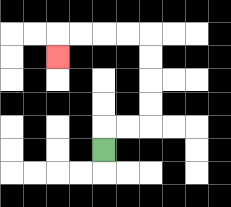{'start': '[4, 6]', 'end': '[2, 2]', 'path_directions': 'U,R,R,U,U,U,U,L,L,L,L,D', 'path_coordinates': '[[4, 6], [4, 5], [5, 5], [6, 5], [6, 4], [6, 3], [6, 2], [6, 1], [5, 1], [4, 1], [3, 1], [2, 1], [2, 2]]'}